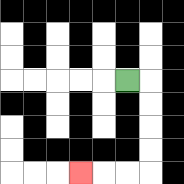{'start': '[5, 3]', 'end': '[3, 7]', 'path_directions': 'R,D,D,D,D,L,L,L', 'path_coordinates': '[[5, 3], [6, 3], [6, 4], [6, 5], [6, 6], [6, 7], [5, 7], [4, 7], [3, 7]]'}